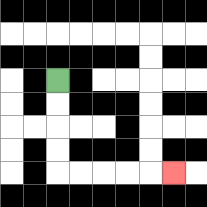{'start': '[2, 3]', 'end': '[7, 7]', 'path_directions': 'D,D,D,D,R,R,R,R,R', 'path_coordinates': '[[2, 3], [2, 4], [2, 5], [2, 6], [2, 7], [3, 7], [4, 7], [5, 7], [6, 7], [7, 7]]'}